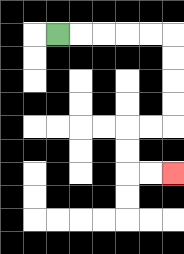{'start': '[2, 1]', 'end': '[7, 7]', 'path_directions': 'R,R,R,R,R,D,D,D,D,L,L,D,D,R,R', 'path_coordinates': '[[2, 1], [3, 1], [4, 1], [5, 1], [6, 1], [7, 1], [7, 2], [7, 3], [7, 4], [7, 5], [6, 5], [5, 5], [5, 6], [5, 7], [6, 7], [7, 7]]'}